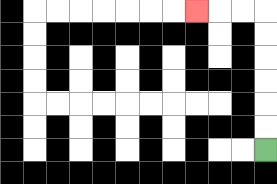{'start': '[11, 6]', 'end': '[8, 0]', 'path_directions': 'U,U,U,U,U,U,L,L,L', 'path_coordinates': '[[11, 6], [11, 5], [11, 4], [11, 3], [11, 2], [11, 1], [11, 0], [10, 0], [9, 0], [8, 0]]'}